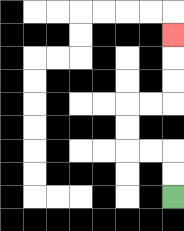{'start': '[7, 8]', 'end': '[7, 1]', 'path_directions': 'U,U,L,L,U,U,R,R,U,U,U', 'path_coordinates': '[[7, 8], [7, 7], [7, 6], [6, 6], [5, 6], [5, 5], [5, 4], [6, 4], [7, 4], [7, 3], [7, 2], [7, 1]]'}